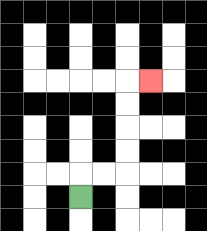{'start': '[3, 8]', 'end': '[6, 3]', 'path_directions': 'U,R,R,U,U,U,U,R', 'path_coordinates': '[[3, 8], [3, 7], [4, 7], [5, 7], [5, 6], [5, 5], [5, 4], [5, 3], [6, 3]]'}